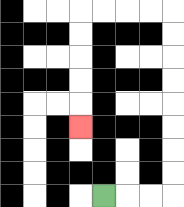{'start': '[4, 8]', 'end': '[3, 5]', 'path_directions': 'R,R,R,U,U,U,U,U,U,U,U,L,L,L,L,D,D,D,D,D', 'path_coordinates': '[[4, 8], [5, 8], [6, 8], [7, 8], [7, 7], [7, 6], [7, 5], [7, 4], [7, 3], [7, 2], [7, 1], [7, 0], [6, 0], [5, 0], [4, 0], [3, 0], [3, 1], [3, 2], [3, 3], [3, 4], [3, 5]]'}